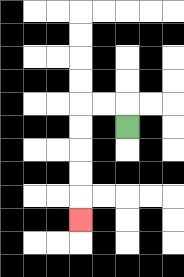{'start': '[5, 5]', 'end': '[3, 9]', 'path_directions': 'U,L,L,D,D,D,D,D', 'path_coordinates': '[[5, 5], [5, 4], [4, 4], [3, 4], [3, 5], [3, 6], [3, 7], [3, 8], [3, 9]]'}